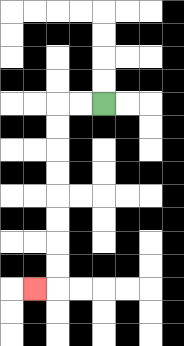{'start': '[4, 4]', 'end': '[1, 12]', 'path_directions': 'L,L,D,D,D,D,D,D,D,D,L', 'path_coordinates': '[[4, 4], [3, 4], [2, 4], [2, 5], [2, 6], [2, 7], [2, 8], [2, 9], [2, 10], [2, 11], [2, 12], [1, 12]]'}